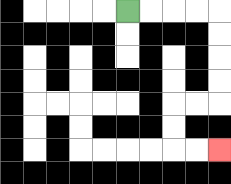{'start': '[5, 0]', 'end': '[9, 6]', 'path_directions': 'R,R,R,R,D,D,D,D,L,L,D,D,R,R', 'path_coordinates': '[[5, 0], [6, 0], [7, 0], [8, 0], [9, 0], [9, 1], [9, 2], [9, 3], [9, 4], [8, 4], [7, 4], [7, 5], [7, 6], [8, 6], [9, 6]]'}